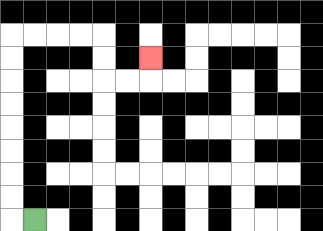{'start': '[1, 9]', 'end': '[6, 2]', 'path_directions': 'L,U,U,U,U,U,U,U,U,R,R,R,R,D,D,R,R,U', 'path_coordinates': '[[1, 9], [0, 9], [0, 8], [0, 7], [0, 6], [0, 5], [0, 4], [0, 3], [0, 2], [0, 1], [1, 1], [2, 1], [3, 1], [4, 1], [4, 2], [4, 3], [5, 3], [6, 3], [6, 2]]'}